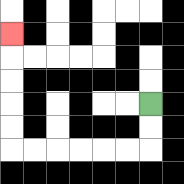{'start': '[6, 4]', 'end': '[0, 1]', 'path_directions': 'D,D,L,L,L,L,L,L,U,U,U,U,U', 'path_coordinates': '[[6, 4], [6, 5], [6, 6], [5, 6], [4, 6], [3, 6], [2, 6], [1, 6], [0, 6], [0, 5], [0, 4], [0, 3], [0, 2], [0, 1]]'}